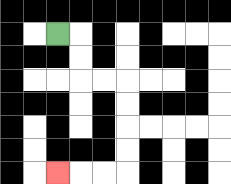{'start': '[2, 1]', 'end': '[2, 7]', 'path_directions': 'R,D,D,R,R,D,D,D,D,L,L,L', 'path_coordinates': '[[2, 1], [3, 1], [3, 2], [3, 3], [4, 3], [5, 3], [5, 4], [5, 5], [5, 6], [5, 7], [4, 7], [3, 7], [2, 7]]'}